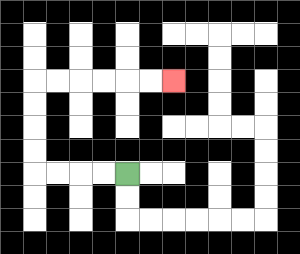{'start': '[5, 7]', 'end': '[7, 3]', 'path_directions': 'L,L,L,L,U,U,U,U,R,R,R,R,R,R', 'path_coordinates': '[[5, 7], [4, 7], [3, 7], [2, 7], [1, 7], [1, 6], [1, 5], [1, 4], [1, 3], [2, 3], [3, 3], [4, 3], [5, 3], [6, 3], [7, 3]]'}